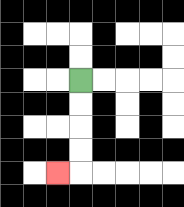{'start': '[3, 3]', 'end': '[2, 7]', 'path_directions': 'D,D,D,D,L', 'path_coordinates': '[[3, 3], [3, 4], [3, 5], [3, 6], [3, 7], [2, 7]]'}